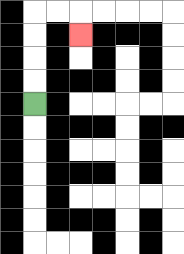{'start': '[1, 4]', 'end': '[3, 1]', 'path_directions': 'U,U,U,U,R,R,D', 'path_coordinates': '[[1, 4], [1, 3], [1, 2], [1, 1], [1, 0], [2, 0], [3, 0], [3, 1]]'}